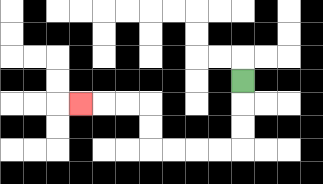{'start': '[10, 3]', 'end': '[3, 4]', 'path_directions': 'D,D,D,L,L,L,L,U,U,L,L,L', 'path_coordinates': '[[10, 3], [10, 4], [10, 5], [10, 6], [9, 6], [8, 6], [7, 6], [6, 6], [6, 5], [6, 4], [5, 4], [4, 4], [3, 4]]'}